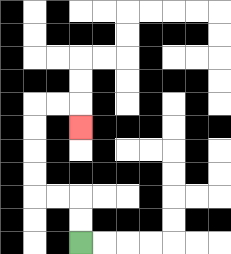{'start': '[3, 10]', 'end': '[3, 5]', 'path_directions': 'U,U,L,L,U,U,U,U,R,R,D', 'path_coordinates': '[[3, 10], [3, 9], [3, 8], [2, 8], [1, 8], [1, 7], [1, 6], [1, 5], [1, 4], [2, 4], [3, 4], [3, 5]]'}